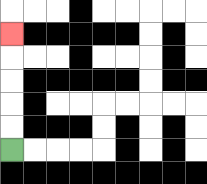{'start': '[0, 6]', 'end': '[0, 1]', 'path_directions': 'U,U,U,U,U', 'path_coordinates': '[[0, 6], [0, 5], [0, 4], [0, 3], [0, 2], [0, 1]]'}